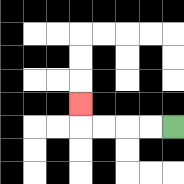{'start': '[7, 5]', 'end': '[3, 4]', 'path_directions': 'L,L,L,L,U', 'path_coordinates': '[[7, 5], [6, 5], [5, 5], [4, 5], [3, 5], [3, 4]]'}